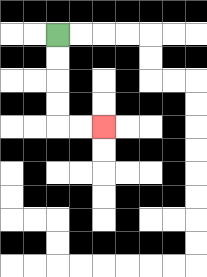{'start': '[2, 1]', 'end': '[4, 5]', 'path_directions': 'D,D,D,D,R,R', 'path_coordinates': '[[2, 1], [2, 2], [2, 3], [2, 4], [2, 5], [3, 5], [4, 5]]'}